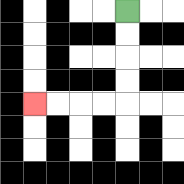{'start': '[5, 0]', 'end': '[1, 4]', 'path_directions': 'D,D,D,D,L,L,L,L', 'path_coordinates': '[[5, 0], [5, 1], [5, 2], [5, 3], [5, 4], [4, 4], [3, 4], [2, 4], [1, 4]]'}